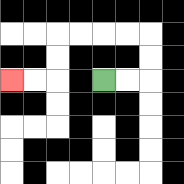{'start': '[4, 3]', 'end': '[0, 3]', 'path_directions': 'R,R,U,U,L,L,L,L,D,D,L,L', 'path_coordinates': '[[4, 3], [5, 3], [6, 3], [6, 2], [6, 1], [5, 1], [4, 1], [3, 1], [2, 1], [2, 2], [2, 3], [1, 3], [0, 3]]'}